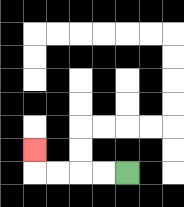{'start': '[5, 7]', 'end': '[1, 6]', 'path_directions': 'L,L,L,L,U', 'path_coordinates': '[[5, 7], [4, 7], [3, 7], [2, 7], [1, 7], [1, 6]]'}